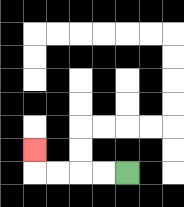{'start': '[5, 7]', 'end': '[1, 6]', 'path_directions': 'L,L,L,L,U', 'path_coordinates': '[[5, 7], [4, 7], [3, 7], [2, 7], [1, 7], [1, 6]]'}